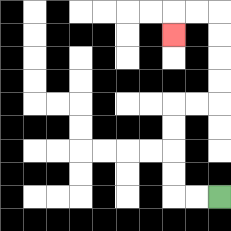{'start': '[9, 8]', 'end': '[7, 1]', 'path_directions': 'L,L,U,U,U,U,R,R,U,U,U,U,L,L,D', 'path_coordinates': '[[9, 8], [8, 8], [7, 8], [7, 7], [7, 6], [7, 5], [7, 4], [8, 4], [9, 4], [9, 3], [9, 2], [9, 1], [9, 0], [8, 0], [7, 0], [7, 1]]'}